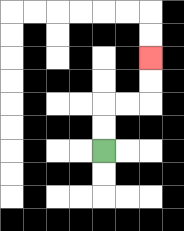{'start': '[4, 6]', 'end': '[6, 2]', 'path_directions': 'U,U,R,R,U,U', 'path_coordinates': '[[4, 6], [4, 5], [4, 4], [5, 4], [6, 4], [6, 3], [6, 2]]'}